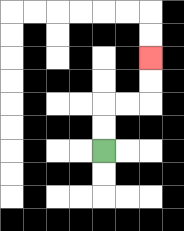{'start': '[4, 6]', 'end': '[6, 2]', 'path_directions': 'U,U,R,R,U,U', 'path_coordinates': '[[4, 6], [4, 5], [4, 4], [5, 4], [6, 4], [6, 3], [6, 2]]'}